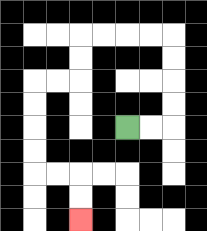{'start': '[5, 5]', 'end': '[3, 9]', 'path_directions': 'R,R,U,U,U,U,L,L,L,L,D,D,L,L,D,D,D,D,R,R,D,D', 'path_coordinates': '[[5, 5], [6, 5], [7, 5], [7, 4], [7, 3], [7, 2], [7, 1], [6, 1], [5, 1], [4, 1], [3, 1], [3, 2], [3, 3], [2, 3], [1, 3], [1, 4], [1, 5], [1, 6], [1, 7], [2, 7], [3, 7], [3, 8], [3, 9]]'}